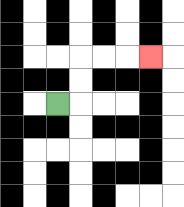{'start': '[2, 4]', 'end': '[6, 2]', 'path_directions': 'R,U,U,R,R,R', 'path_coordinates': '[[2, 4], [3, 4], [3, 3], [3, 2], [4, 2], [5, 2], [6, 2]]'}